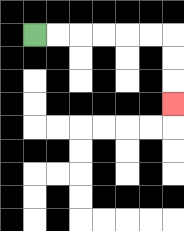{'start': '[1, 1]', 'end': '[7, 4]', 'path_directions': 'R,R,R,R,R,R,D,D,D', 'path_coordinates': '[[1, 1], [2, 1], [3, 1], [4, 1], [5, 1], [6, 1], [7, 1], [7, 2], [7, 3], [7, 4]]'}